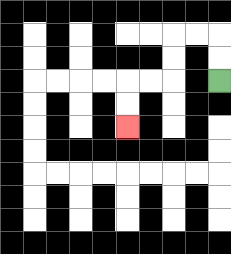{'start': '[9, 3]', 'end': '[5, 5]', 'path_directions': 'U,U,L,L,D,D,L,L,D,D', 'path_coordinates': '[[9, 3], [9, 2], [9, 1], [8, 1], [7, 1], [7, 2], [7, 3], [6, 3], [5, 3], [5, 4], [5, 5]]'}